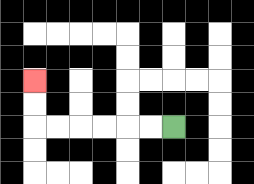{'start': '[7, 5]', 'end': '[1, 3]', 'path_directions': 'L,L,L,L,L,L,U,U', 'path_coordinates': '[[7, 5], [6, 5], [5, 5], [4, 5], [3, 5], [2, 5], [1, 5], [1, 4], [1, 3]]'}